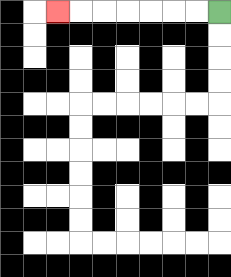{'start': '[9, 0]', 'end': '[2, 0]', 'path_directions': 'L,L,L,L,L,L,L', 'path_coordinates': '[[9, 0], [8, 0], [7, 0], [6, 0], [5, 0], [4, 0], [3, 0], [2, 0]]'}